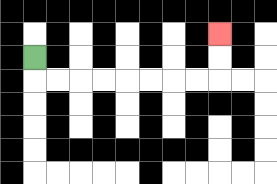{'start': '[1, 2]', 'end': '[9, 1]', 'path_directions': 'D,R,R,R,R,R,R,R,R,U,U', 'path_coordinates': '[[1, 2], [1, 3], [2, 3], [3, 3], [4, 3], [5, 3], [6, 3], [7, 3], [8, 3], [9, 3], [9, 2], [9, 1]]'}